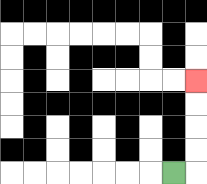{'start': '[7, 7]', 'end': '[8, 3]', 'path_directions': 'R,U,U,U,U', 'path_coordinates': '[[7, 7], [8, 7], [8, 6], [8, 5], [8, 4], [8, 3]]'}